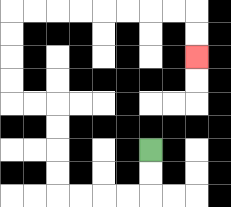{'start': '[6, 6]', 'end': '[8, 2]', 'path_directions': 'D,D,L,L,L,L,U,U,U,U,L,L,U,U,U,U,R,R,R,R,R,R,R,R,D,D', 'path_coordinates': '[[6, 6], [6, 7], [6, 8], [5, 8], [4, 8], [3, 8], [2, 8], [2, 7], [2, 6], [2, 5], [2, 4], [1, 4], [0, 4], [0, 3], [0, 2], [0, 1], [0, 0], [1, 0], [2, 0], [3, 0], [4, 0], [5, 0], [6, 0], [7, 0], [8, 0], [8, 1], [8, 2]]'}